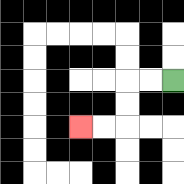{'start': '[7, 3]', 'end': '[3, 5]', 'path_directions': 'L,L,D,D,L,L', 'path_coordinates': '[[7, 3], [6, 3], [5, 3], [5, 4], [5, 5], [4, 5], [3, 5]]'}